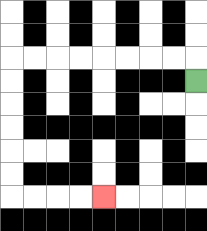{'start': '[8, 3]', 'end': '[4, 8]', 'path_directions': 'U,L,L,L,L,L,L,L,L,D,D,D,D,D,D,R,R,R,R', 'path_coordinates': '[[8, 3], [8, 2], [7, 2], [6, 2], [5, 2], [4, 2], [3, 2], [2, 2], [1, 2], [0, 2], [0, 3], [0, 4], [0, 5], [0, 6], [0, 7], [0, 8], [1, 8], [2, 8], [3, 8], [4, 8]]'}